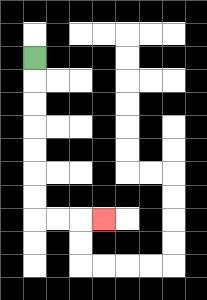{'start': '[1, 2]', 'end': '[4, 9]', 'path_directions': 'D,D,D,D,D,D,D,R,R,R', 'path_coordinates': '[[1, 2], [1, 3], [1, 4], [1, 5], [1, 6], [1, 7], [1, 8], [1, 9], [2, 9], [3, 9], [4, 9]]'}